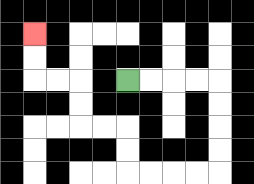{'start': '[5, 3]', 'end': '[1, 1]', 'path_directions': 'R,R,R,R,D,D,D,D,L,L,L,L,U,U,L,L,U,U,L,L,U,U', 'path_coordinates': '[[5, 3], [6, 3], [7, 3], [8, 3], [9, 3], [9, 4], [9, 5], [9, 6], [9, 7], [8, 7], [7, 7], [6, 7], [5, 7], [5, 6], [5, 5], [4, 5], [3, 5], [3, 4], [3, 3], [2, 3], [1, 3], [1, 2], [1, 1]]'}